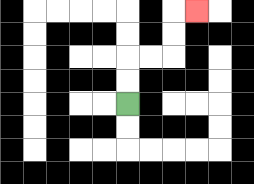{'start': '[5, 4]', 'end': '[8, 0]', 'path_directions': 'U,U,R,R,U,U,R', 'path_coordinates': '[[5, 4], [5, 3], [5, 2], [6, 2], [7, 2], [7, 1], [7, 0], [8, 0]]'}